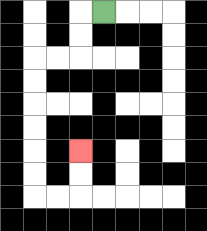{'start': '[4, 0]', 'end': '[3, 6]', 'path_directions': 'L,D,D,L,L,D,D,D,D,D,D,R,R,U,U', 'path_coordinates': '[[4, 0], [3, 0], [3, 1], [3, 2], [2, 2], [1, 2], [1, 3], [1, 4], [1, 5], [1, 6], [1, 7], [1, 8], [2, 8], [3, 8], [3, 7], [3, 6]]'}